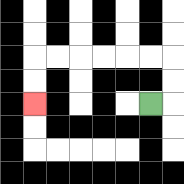{'start': '[6, 4]', 'end': '[1, 4]', 'path_directions': 'R,U,U,L,L,L,L,L,L,D,D', 'path_coordinates': '[[6, 4], [7, 4], [7, 3], [7, 2], [6, 2], [5, 2], [4, 2], [3, 2], [2, 2], [1, 2], [1, 3], [1, 4]]'}